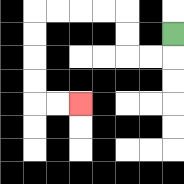{'start': '[7, 1]', 'end': '[3, 4]', 'path_directions': 'D,L,L,U,U,L,L,L,L,D,D,D,D,R,R', 'path_coordinates': '[[7, 1], [7, 2], [6, 2], [5, 2], [5, 1], [5, 0], [4, 0], [3, 0], [2, 0], [1, 0], [1, 1], [1, 2], [1, 3], [1, 4], [2, 4], [3, 4]]'}